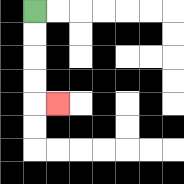{'start': '[1, 0]', 'end': '[2, 4]', 'path_directions': 'D,D,D,D,R', 'path_coordinates': '[[1, 0], [1, 1], [1, 2], [1, 3], [1, 4], [2, 4]]'}